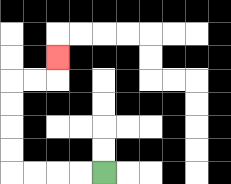{'start': '[4, 7]', 'end': '[2, 2]', 'path_directions': 'L,L,L,L,U,U,U,U,R,R,U', 'path_coordinates': '[[4, 7], [3, 7], [2, 7], [1, 7], [0, 7], [0, 6], [0, 5], [0, 4], [0, 3], [1, 3], [2, 3], [2, 2]]'}